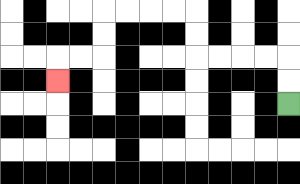{'start': '[12, 4]', 'end': '[2, 3]', 'path_directions': 'U,U,L,L,L,L,U,U,L,L,L,L,D,D,L,L,D', 'path_coordinates': '[[12, 4], [12, 3], [12, 2], [11, 2], [10, 2], [9, 2], [8, 2], [8, 1], [8, 0], [7, 0], [6, 0], [5, 0], [4, 0], [4, 1], [4, 2], [3, 2], [2, 2], [2, 3]]'}